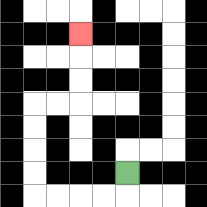{'start': '[5, 7]', 'end': '[3, 1]', 'path_directions': 'D,L,L,L,L,U,U,U,U,R,R,U,U,U', 'path_coordinates': '[[5, 7], [5, 8], [4, 8], [3, 8], [2, 8], [1, 8], [1, 7], [1, 6], [1, 5], [1, 4], [2, 4], [3, 4], [3, 3], [3, 2], [3, 1]]'}